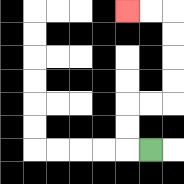{'start': '[6, 6]', 'end': '[5, 0]', 'path_directions': 'L,U,U,R,R,U,U,U,U,L,L', 'path_coordinates': '[[6, 6], [5, 6], [5, 5], [5, 4], [6, 4], [7, 4], [7, 3], [7, 2], [7, 1], [7, 0], [6, 0], [5, 0]]'}